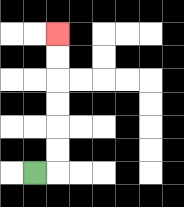{'start': '[1, 7]', 'end': '[2, 1]', 'path_directions': 'R,U,U,U,U,U,U', 'path_coordinates': '[[1, 7], [2, 7], [2, 6], [2, 5], [2, 4], [2, 3], [2, 2], [2, 1]]'}